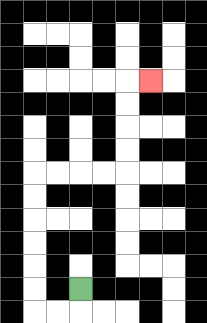{'start': '[3, 12]', 'end': '[6, 3]', 'path_directions': 'D,L,L,U,U,U,U,U,U,R,R,R,R,U,U,U,U,R', 'path_coordinates': '[[3, 12], [3, 13], [2, 13], [1, 13], [1, 12], [1, 11], [1, 10], [1, 9], [1, 8], [1, 7], [2, 7], [3, 7], [4, 7], [5, 7], [5, 6], [5, 5], [5, 4], [5, 3], [6, 3]]'}